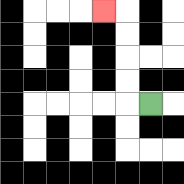{'start': '[6, 4]', 'end': '[4, 0]', 'path_directions': 'L,U,U,U,U,L', 'path_coordinates': '[[6, 4], [5, 4], [5, 3], [5, 2], [5, 1], [5, 0], [4, 0]]'}